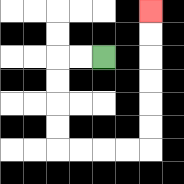{'start': '[4, 2]', 'end': '[6, 0]', 'path_directions': 'L,L,D,D,D,D,R,R,R,R,U,U,U,U,U,U', 'path_coordinates': '[[4, 2], [3, 2], [2, 2], [2, 3], [2, 4], [2, 5], [2, 6], [3, 6], [4, 6], [5, 6], [6, 6], [6, 5], [6, 4], [6, 3], [6, 2], [6, 1], [6, 0]]'}